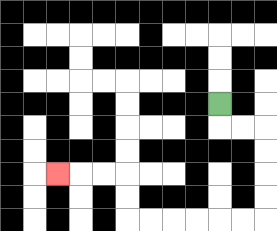{'start': '[9, 4]', 'end': '[2, 7]', 'path_directions': 'D,R,R,D,D,D,D,L,L,L,L,L,L,U,U,L,L,L', 'path_coordinates': '[[9, 4], [9, 5], [10, 5], [11, 5], [11, 6], [11, 7], [11, 8], [11, 9], [10, 9], [9, 9], [8, 9], [7, 9], [6, 9], [5, 9], [5, 8], [5, 7], [4, 7], [3, 7], [2, 7]]'}